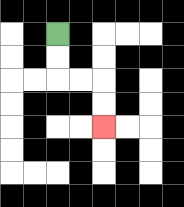{'start': '[2, 1]', 'end': '[4, 5]', 'path_directions': 'D,D,R,R,D,D', 'path_coordinates': '[[2, 1], [2, 2], [2, 3], [3, 3], [4, 3], [4, 4], [4, 5]]'}